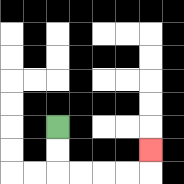{'start': '[2, 5]', 'end': '[6, 6]', 'path_directions': 'D,D,R,R,R,R,U', 'path_coordinates': '[[2, 5], [2, 6], [2, 7], [3, 7], [4, 7], [5, 7], [6, 7], [6, 6]]'}